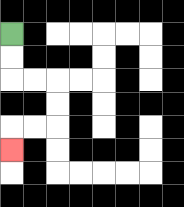{'start': '[0, 1]', 'end': '[0, 6]', 'path_directions': 'D,D,R,R,D,D,L,L,D', 'path_coordinates': '[[0, 1], [0, 2], [0, 3], [1, 3], [2, 3], [2, 4], [2, 5], [1, 5], [0, 5], [0, 6]]'}